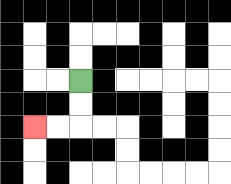{'start': '[3, 3]', 'end': '[1, 5]', 'path_directions': 'D,D,L,L', 'path_coordinates': '[[3, 3], [3, 4], [3, 5], [2, 5], [1, 5]]'}